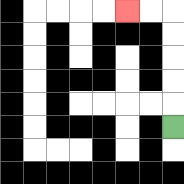{'start': '[7, 5]', 'end': '[5, 0]', 'path_directions': 'U,U,U,U,U,L,L', 'path_coordinates': '[[7, 5], [7, 4], [7, 3], [7, 2], [7, 1], [7, 0], [6, 0], [5, 0]]'}